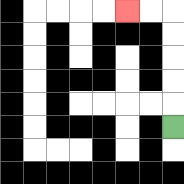{'start': '[7, 5]', 'end': '[5, 0]', 'path_directions': 'U,U,U,U,U,L,L', 'path_coordinates': '[[7, 5], [7, 4], [7, 3], [7, 2], [7, 1], [7, 0], [6, 0], [5, 0]]'}